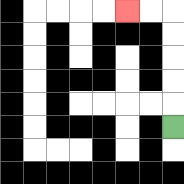{'start': '[7, 5]', 'end': '[5, 0]', 'path_directions': 'U,U,U,U,U,L,L', 'path_coordinates': '[[7, 5], [7, 4], [7, 3], [7, 2], [7, 1], [7, 0], [6, 0], [5, 0]]'}